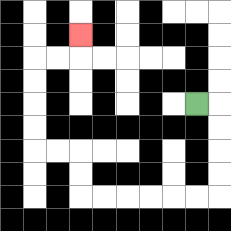{'start': '[8, 4]', 'end': '[3, 1]', 'path_directions': 'R,D,D,D,D,L,L,L,L,L,L,U,U,L,L,U,U,U,U,R,R,U', 'path_coordinates': '[[8, 4], [9, 4], [9, 5], [9, 6], [9, 7], [9, 8], [8, 8], [7, 8], [6, 8], [5, 8], [4, 8], [3, 8], [3, 7], [3, 6], [2, 6], [1, 6], [1, 5], [1, 4], [1, 3], [1, 2], [2, 2], [3, 2], [3, 1]]'}